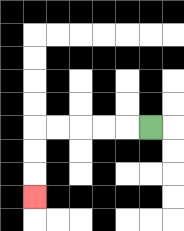{'start': '[6, 5]', 'end': '[1, 8]', 'path_directions': 'L,L,L,L,L,D,D,D', 'path_coordinates': '[[6, 5], [5, 5], [4, 5], [3, 5], [2, 5], [1, 5], [1, 6], [1, 7], [1, 8]]'}